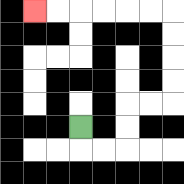{'start': '[3, 5]', 'end': '[1, 0]', 'path_directions': 'D,R,R,U,U,R,R,U,U,U,U,L,L,L,L,L,L', 'path_coordinates': '[[3, 5], [3, 6], [4, 6], [5, 6], [5, 5], [5, 4], [6, 4], [7, 4], [7, 3], [7, 2], [7, 1], [7, 0], [6, 0], [5, 0], [4, 0], [3, 0], [2, 0], [1, 0]]'}